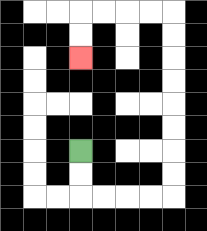{'start': '[3, 6]', 'end': '[3, 2]', 'path_directions': 'D,D,R,R,R,R,U,U,U,U,U,U,U,U,L,L,L,L,D,D', 'path_coordinates': '[[3, 6], [3, 7], [3, 8], [4, 8], [5, 8], [6, 8], [7, 8], [7, 7], [7, 6], [7, 5], [7, 4], [7, 3], [7, 2], [7, 1], [7, 0], [6, 0], [5, 0], [4, 0], [3, 0], [3, 1], [3, 2]]'}